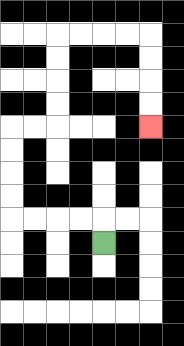{'start': '[4, 10]', 'end': '[6, 5]', 'path_directions': 'U,L,L,L,L,U,U,U,U,R,R,U,U,U,U,R,R,R,R,D,D,D,D', 'path_coordinates': '[[4, 10], [4, 9], [3, 9], [2, 9], [1, 9], [0, 9], [0, 8], [0, 7], [0, 6], [0, 5], [1, 5], [2, 5], [2, 4], [2, 3], [2, 2], [2, 1], [3, 1], [4, 1], [5, 1], [6, 1], [6, 2], [6, 3], [6, 4], [6, 5]]'}